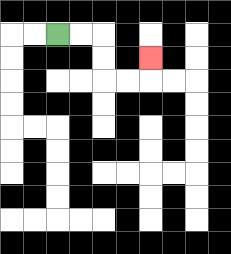{'start': '[2, 1]', 'end': '[6, 2]', 'path_directions': 'R,R,D,D,R,R,U', 'path_coordinates': '[[2, 1], [3, 1], [4, 1], [4, 2], [4, 3], [5, 3], [6, 3], [6, 2]]'}